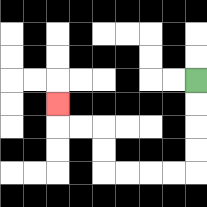{'start': '[8, 3]', 'end': '[2, 4]', 'path_directions': 'D,D,D,D,L,L,L,L,U,U,L,L,U', 'path_coordinates': '[[8, 3], [8, 4], [8, 5], [8, 6], [8, 7], [7, 7], [6, 7], [5, 7], [4, 7], [4, 6], [4, 5], [3, 5], [2, 5], [2, 4]]'}